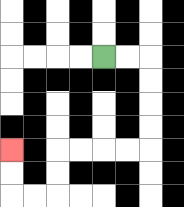{'start': '[4, 2]', 'end': '[0, 6]', 'path_directions': 'R,R,D,D,D,D,L,L,L,L,D,D,L,L,U,U', 'path_coordinates': '[[4, 2], [5, 2], [6, 2], [6, 3], [6, 4], [6, 5], [6, 6], [5, 6], [4, 6], [3, 6], [2, 6], [2, 7], [2, 8], [1, 8], [0, 8], [0, 7], [0, 6]]'}